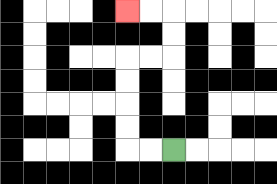{'start': '[7, 6]', 'end': '[5, 0]', 'path_directions': 'L,L,U,U,U,U,R,R,U,U,L,L', 'path_coordinates': '[[7, 6], [6, 6], [5, 6], [5, 5], [5, 4], [5, 3], [5, 2], [6, 2], [7, 2], [7, 1], [7, 0], [6, 0], [5, 0]]'}